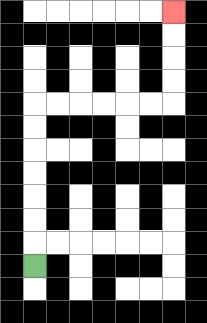{'start': '[1, 11]', 'end': '[7, 0]', 'path_directions': 'U,U,U,U,U,U,U,R,R,R,R,R,R,U,U,U,U', 'path_coordinates': '[[1, 11], [1, 10], [1, 9], [1, 8], [1, 7], [1, 6], [1, 5], [1, 4], [2, 4], [3, 4], [4, 4], [5, 4], [6, 4], [7, 4], [7, 3], [7, 2], [7, 1], [7, 0]]'}